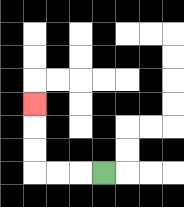{'start': '[4, 7]', 'end': '[1, 4]', 'path_directions': 'L,L,L,U,U,U', 'path_coordinates': '[[4, 7], [3, 7], [2, 7], [1, 7], [1, 6], [1, 5], [1, 4]]'}